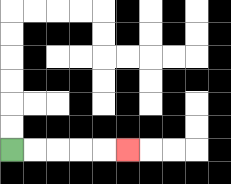{'start': '[0, 6]', 'end': '[5, 6]', 'path_directions': 'R,R,R,R,R', 'path_coordinates': '[[0, 6], [1, 6], [2, 6], [3, 6], [4, 6], [5, 6]]'}